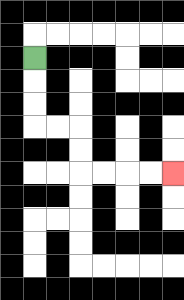{'start': '[1, 2]', 'end': '[7, 7]', 'path_directions': 'D,D,D,R,R,D,D,R,R,R,R', 'path_coordinates': '[[1, 2], [1, 3], [1, 4], [1, 5], [2, 5], [3, 5], [3, 6], [3, 7], [4, 7], [5, 7], [6, 7], [7, 7]]'}